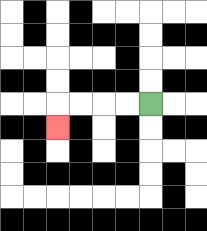{'start': '[6, 4]', 'end': '[2, 5]', 'path_directions': 'L,L,L,L,D', 'path_coordinates': '[[6, 4], [5, 4], [4, 4], [3, 4], [2, 4], [2, 5]]'}